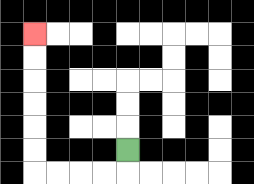{'start': '[5, 6]', 'end': '[1, 1]', 'path_directions': 'D,L,L,L,L,U,U,U,U,U,U', 'path_coordinates': '[[5, 6], [5, 7], [4, 7], [3, 7], [2, 7], [1, 7], [1, 6], [1, 5], [1, 4], [1, 3], [1, 2], [1, 1]]'}